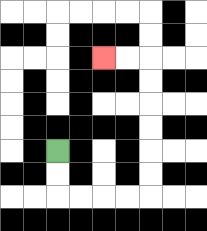{'start': '[2, 6]', 'end': '[4, 2]', 'path_directions': 'D,D,R,R,R,R,U,U,U,U,U,U,L,L', 'path_coordinates': '[[2, 6], [2, 7], [2, 8], [3, 8], [4, 8], [5, 8], [6, 8], [6, 7], [6, 6], [6, 5], [6, 4], [6, 3], [6, 2], [5, 2], [4, 2]]'}